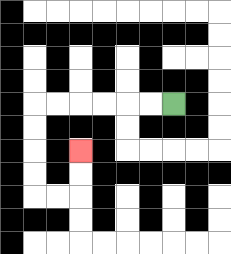{'start': '[7, 4]', 'end': '[3, 6]', 'path_directions': 'L,L,L,L,L,L,D,D,D,D,R,R,U,U', 'path_coordinates': '[[7, 4], [6, 4], [5, 4], [4, 4], [3, 4], [2, 4], [1, 4], [1, 5], [1, 6], [1, 7], [1, 8], [2, 8], [3, 8], [3, 7], [3, 6]]'}